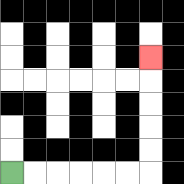{'start': '[0, 7]', 'end': '[6, 2]', 'path_directions': 'R,R,R,R,R,R,U,U,U,U,U', 'path_coordinates': '[[0, 7], [1, 7], [2, 7], [3, 7], [4, 7], [5, 7], [6, 7], [6, 6], [6, 5], [6, 4], [6, 3], [6, 2]]'}